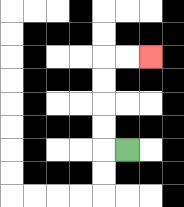{'start': '[5, 6]', 'end': '[6, 2]', 'path_directions': 'L,U,U,U,U,R,R', 'path_coordinates': '[[5, 6], [4, 6], [4, 5], [4, 4], [4, 3], [4, 2], [5, 2], [6, 2]]'}